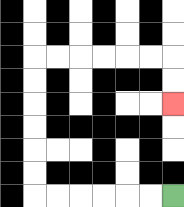{'start': '[7, 8]', 'end': '[7, 4]', 'path_directions': 'L,L,L,L,L,L,U,U,U,U,U,U,R,R,R,R,R,R,D,D', 'path_coordinates': '[[7, 8], [6, 8], [5, 8], [4, 8], [3, 8], [2, 8], [1, 8], [1, 7], [1, 6], [1, 5], [1, 4], [1, 3], [1, 2], [2, 2], [3, 2], [4, 2], [5, 2], [6, 2], [7, 2], [7, 3], [7, 4]]'}